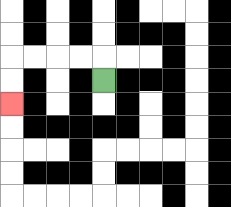{'start': '[4, 3]', 'end': '[0, 4]', 'path_directions': 'U,L,L,L,L,D,D', 'path_coordinates': '[[4, 3], [4, 2], [3, 2], [2, 2], [1, 2], [0, 2], [0, 3], [0, 4]]'}